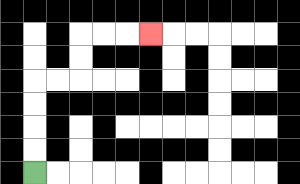{'start': '[1, 7]', 'end': '[6, 1]', 'path_directions': 'U,U,U,U,R,R,U,U,R,R,R', 'path_coordinates': '[[1, 7], [1, 6], [1, 5], [1, 4], [1, 3], [2, 3], [3, 3], [3, 2], [3, 1], [4, 1], [5, 1], [6, 1]]'}